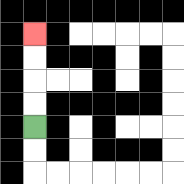{'start': '[1, 5]', 'end': '[1, 1]', 'path_directions': 'U,U,U,U', 'path_coordinates': '[[1, 5], [1, 4], [1, 3], [1, 2], [1, 1]]'}